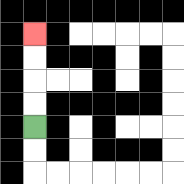{'start': '[1, 5]', 'end': '[1, 1]', 'path_directions': 'U,U,U,U', 'path_coordinates': '[[1, 5], [1, 4], [1, 3], [1, 2], [1, 1]]'}